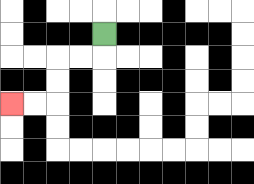{'start': '[4, 1]', 'end': '[0, 4]', 'path_directions': 'D,L,L,D,D,L,L', 'path_coordinates': '[[4, 1], [4, 2], [3, 2], [2, 2], [2, 3], [2, 4], [1, 4], [0, 4]]'}